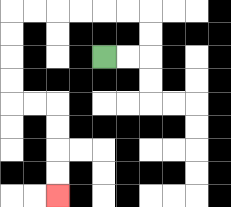{'start': '[4, 2]', 'end': '[2, 8]', 'path_directions': 'R,R,U,U,L,L,L,L,L,L,D,D,D,D,R,R,D,D,D,D', 'path_coordinates': '[[4, 2], [5, 2], [6, 2], [6, 1], [6, 0], [5, 0], [4, 0], [3, 0], [2, 0], [1, 0], [0, 0], [0, 1], [0, 2], [0, 3], [0, 4], [1, 4], [2, 4], [2, 5], [2, 6], [2, 7], [2, 8]]'}